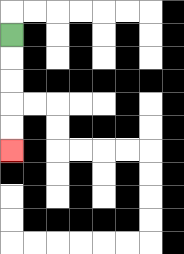{'start': '[0, 1]', 'end': '[0, 6]', 'path_directions': 'D,D,D,D,D', 'path_coordinates': '[[0, 1], [0, 2], [0, 3], [0, 4], [0, 5], [0, 6]]'}